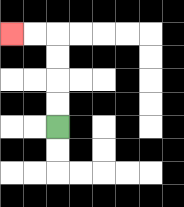{'start': '[2, 5]', 'end': '[0, 1]', 'path_directions': 'U,U,U,U,L,L', 'path_coordinates': '[[2, 5], [2, 4], [2, 3], [2, 2], [2, 1], [1, 1], [0, 1]]'}